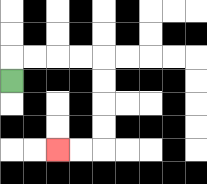{'start': '[0, 3]', 'end': '[2, 6]', 'path_directions': 'U,R,R,R,R,D,D,D,D,L,L', 'path_coordinates': '[[0, 3], [0, 2], [1, 2], [2, 2], [3, 2], [4, 2], [4, 3], [4, 4], [4, 5], [4, 6], [3, 6], [2, 6]]'}